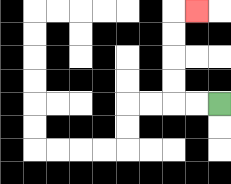{'start': '[9, 4]', 'end': '[8, 0]', 'path_directions': 'L,L,U,U,U,U,R', 'path_coordinates': '[[9, 4], [8, 4], [7, 4], [7, 3], [7, 2], [7, 1], [7, 0], [8, 0]]'}